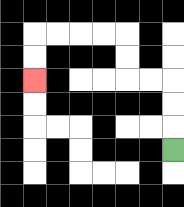{'start': '[7, 6]', 'end': '[1, 3]', 'path_directions': 'U,U,U,L,L,U,U,L,L,L,L,D,D', 'path_coordinates': '[[7, 6], [7, 5], [7, 4], [7, 3], [6, 3], [5, 3], [5, 2], [5, 1], [4, 1], [3, 1], [2, 1], [1, 1], [1, 2], [1, 3]]'}